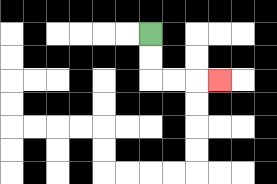{'start': '[6, 1]', 'end': '[9, 3]', 'path_directions': 'D,D,R,R,R', 'path_coordinates': '[[6, 1], [6, 2], [6, 3], [7, 3], [8, 3], [9, 3]]'}